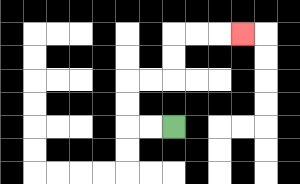{'start': '[7, 5]', 'end': '[10, 1]', 'path_directions': 'L,L,U,U,R,R,U,U,R,R,R', 'path_coordinates': '[[7, 5], [6, 5], [5, 5], [5, 4], [5, 3], [6, 3], [7, 3], [7, 2], [7, 1], [8, 1], [9, 1], [10, 1]]'}